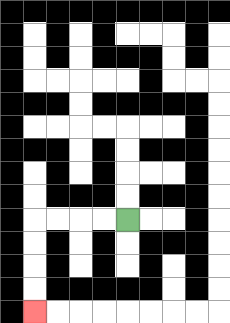{'start': '[5, 9]', 'end': '[1, 13]', 'path_directions': 'L,L,L,L,D,D,D,D', 'path_coordinates': '[[5, 9], [4, 9], [3, 9], [2, 9], [1, 9], [1, 10], [1, 11], [1, 12], [1, 13]]'}